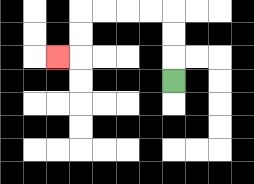{'start': '[7, 3]', 'end': '[2, 2]', 'path_directions': 'U,U,U,L,L,L,L,D,D,L', 'path_coordinates': '[[7, 3], [7, 2], [7, 1], [7, 0], [6, 0], [5, 0], [4, 0], [3, 0], [3, 1], [3, 2], [2, 2]]'}